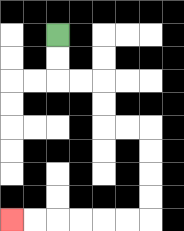{'start': '[2, 1]', 'end': '[0, 9]', 'path_directions': 'D,D,R,R,D,D,R,R,D,D,D,D,L,L,L,L,L,L', 'path_coordinates': '[[2, 1], [2, 2], [2, 3], [3, 3], [4, 3], [4, 4], [4, 5], [5, 5], [6, 5], [6, 6], [6, 7], [6, 8], [6, 9], [5, 9], [4, 9], [3, 9], [2, 9], [1, 9], [0, 9]]'}